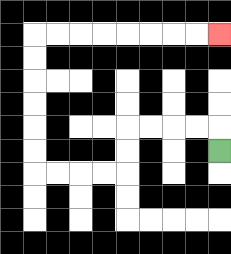{'start': '[9, 6]', 'end': '[9, 1]', 'path_directions': 'U,L,L,L,L,D,D,L,L,L,L,U,U,U,U,U,U,R,R,R,R,R,R,R,R', 'path_coordinates': '[[9, 6], [9, 5], [8, 5], [7, 5], [6, 5], [5, 5], [5, 6], [5, 7], [4, 7], [3, 7], [2, 7], [1, 7], [1, 6], [1, 5], [1, 4], [1, 3], [1, 2], [1, 1], [2, 1], [3, 1], [4, 1], [5, 1], [6, 1], [7, 1], [8, 1], [9, 1]]'}